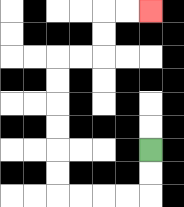{'start': '[6, 6]', 'end': '[6, 0]', 'path_directions': 'D,D,L,L,L,L,U,U,U,U,U,U,R,R,U,U,R,R', 'path_coordinates': '[[6, 6], [6, 7], [6, 8], [5, 8], [4, 8], [3, 8], [2, 8], [2, 7], [2, 6], [2, 5], [2, 4], [2, 3], [2, 2], [3, 2], [4, 2], [4, 1], [4, 0], [5, 0], [6, 0]]'}